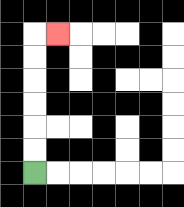{'start': '[1, 7]', 'end': '[2, 1]', 'path_directions': 'U,U,U,U,U,U,R', 'path_coordinates': '[[1, 7], [1, 6], [1, 5], [1, 4], [1, 3], [1, 2], [1, 1], [2, 1]]'}